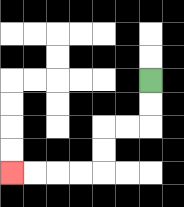{'start': '[6, 3]', 'end': '[0, 7]', 'path_directions': 'D,D,L,L,D,D,L,L,L,L', 'path_coordinates': '[[6, 3], [6, 4], [6, 5], [5, 5], [4, 5], [4, 6], [4, 7], [3, 7], [2, 7], [1, 7], [0, 7]]'}